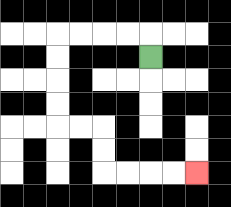{'start': '[6, 2]', 'end': '[8, 7]', 'path_directions': 'U,L,L,L,L,D,D,D,D,R,R,D,D,R,R,R,R', 'path_coordinates': '[[6, 2], [6, 1], [5, 1], [4, 1], [3, 1], [2, 1], [2, 2], [2, 3], [2, 4], [2, 5], [3, 5], [4, 5], [4, 6], [4, 7], [5, 7], [6, 7], [7, 7], [8, 7]]'}